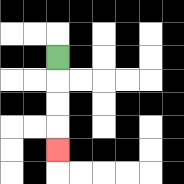{'start': '[2, 2]', 'end': '[2, 6]', 'path_directions': 'D,D,D,D', 'path_coordinates': '[[2, 2], [2, 3], [2, 4], [2, 5], [2, 6]]'}